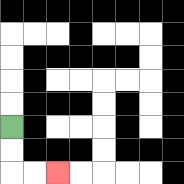{'start': '[0, 5]', 'end': '[2, 7]', 'path_directions': 'D,D,R,R', 'path_coordinates': '[[0, 5], [0, 6], [0, 7], [1, 7], [2, 7]]'}